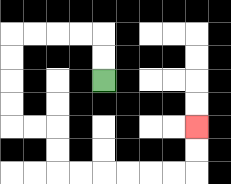{'start': '[4, 3]', 'end': '[8, 5]', 'path_directions': 'U,U,L,L,L,L,D,D,D,D,R,R,D,D,R,R,R,R,R,R,U,U', 'path_coordinates': '[[4, 3], [4, 2], [4, 1], [3, 1], [2, 1], [1, 1], [0, 1], [0, 2], [0, 3], [0, 4], [0, 5], [1, 5], [2, 5], [2, 6], [2, 7], [3, 7], [4, 7], [5, 7], [6, 7], [7, 7], [8, 7], [8, 6], [8, 5]]'}